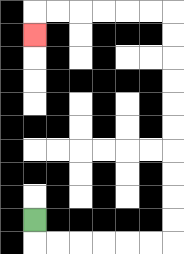{'start': '[1, 9]', 'end': '[1, 1]', 'path_directions': 'D,R,R,R,R,R,R,U,U,U,U,U,U,U,U,U,U,L,L,L,L,L,L,D', 'path_coordinates': '[[1, 9], [1, 10], [2, 10], [3, 10], [4, 10], [5, 10], [6, 10], [7, 10], [7, 9], [7, 8], [7, 7], [7, 6], [7, 5], [7, 4], [7, 3], [7, 2], [7, 1], [7, 0], [6, 0], [5, 0], [4, 0], [3, 0], [2, 0], [1, 0], [1, 1]]'}